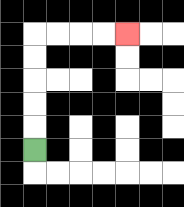{'start': '[1, 6]', 'end': '[5, 1]', 'path_directions': 'U,U,U,U,U,R,R,R,R', 'path_coordinates': '[[1, 6], [1, 5], [1, 4], [1, 3], [1, 2], [1, 1], [2, 1], [3, 1], [4, 1], [5, 1]]'}